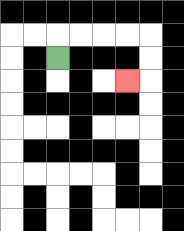{'start': '[2, 2]', 'end': '[5, 3]', 'path_directions': 'U,R,R,R,R,D,D,L', 'path_coordinates': '[[2, 2], [2, 1], [3, 1], [4, 1], [5, 1], [6, 1], [6, 2], [6, 3], [5, 3]]'}